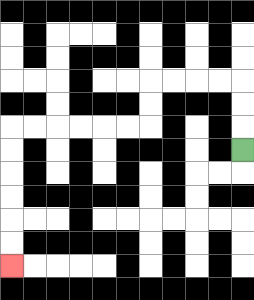{'start': '[10, 6]', 'end': '[0, 11]', 'path_directions': 'U,U,U,L,L,L,L,D,D,L,L,L,L,L,L,D,D,D,D,D,D', 'path_coordinates': '[[10, 6], [10, 5], [10, 4], [10, 3], [9, 3], [8, 3], [7, 3], [6, 3], [6, 4], [6, 5], [5, 5], [4, 5], [3, 5], [2, 5], [1, 5], [0, 5], [0, 6], [0, 7], [0, 8], [0, 9], [0, 10], [0, 11]]'}